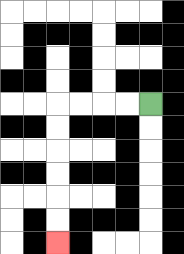{'start': '[6, 4]', 'end': '[2, 10]', 'path_directions': 'L,L,L,L,D,D,D,D,D,D', 'path_coordinates': '[[6, 4], [5, 4], [4, 4], [3, 4], [2, 4], [2, 5], [2, 6], [2, 7], [2, 8], [2, 9], [2, 10]]'}